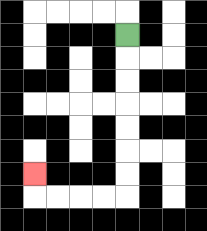{'start': '[5, 1]', 'end': '[1, 7]', 'path_directions': 'D,D,D,D,D,D,D,L,L,L,L,U', 'path_coordinates': '[[5, 1], [5, 2], [5, 3], [5, 4], [5, 5], [5, 6], [5, 7], [5, 8], [4, 8], [3, 8], [2, 8], [1, 8], [1, 7]]'}